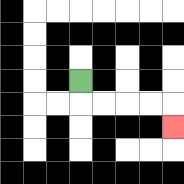{'start': '[3, 3]', 'end': '[7, 5]', 'path_directions': 'D,R,R,R,R,D', 'path_coordinates': '[[3, 3], [3, 4], [4, 4], [5, 4], [6, 4], [7, 4], [7, 5]]'}